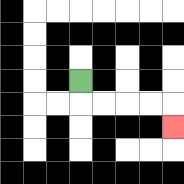{'start': '[3, 3]', 'end': '[7, 5]', 'path_directions': 'D,R,R,R,R,D', 'path_coordinates': '[[3, 3], [3, 4], [4, 4], [5, 4], [6, 4], [7, 4], [7, 5]]'}